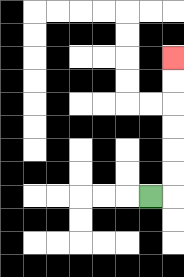{'start': '[6, 8]', 'end': '[7, 2]', 'path_directions': 'R,U,U,U,U,U,U', 'path_coordinates': '[[6, 8], [7, 8], [7, 7], [7, 6], [7, 5], [7, 4], [7, 3], [7, 2]]'}